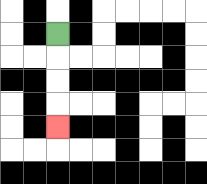{'start': '[2, 1]', 'end': '[2, 5]', 'path_directions': 'D,D,D,D', 'path_coordinates': '[[2, 1], [2, 2], [2, 3], [2, 4], [2, 5]]'}